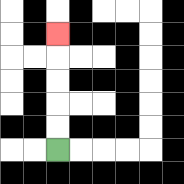{'start': '[2, 6]', 'end': '[2, 1]', 'path_directions': 'U,U,U,U,U', 'path_coordinates': '[[2, 6], [2, 5], [2, 4], [2, 3], [2, 2], [2, 1]]'}